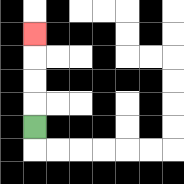{'start': '[1, 5]', 'end': '[1, 1]', 'path_directions': 'U,U,U,U', 'path_coordinates': '[[1, 5], [1, 4], [1, 3], [1, 2], [1, 1]]'}